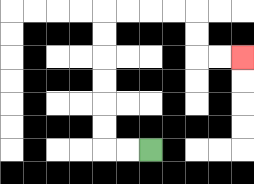{'start': '[6, 6]', 'end': '[10, 2]', 'path_directions': 'L,L,U,U,U,U,U,U,R,R,R,R,D,D,R,R', 'path_coordinates': '[[6, 6], [5, 6], [4, 6], [4, 5], [4, 4], [4, 3], [4, 2], [4, 1], [4, 0], [5, 0], [6, 0], [7, 0], [8, 0], [8, 1], [8, 2], [9, 2], [10, 2]]'}